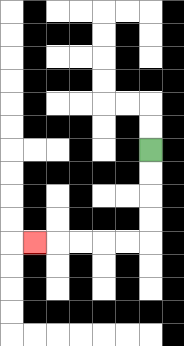{'start': '[6, 6]', 'end': '[1, 10]', 'path_directions': 'D,D,D,D,L,L,L,L,L', 'path_coordinates': '[[6, 6], [6, 7], [6, 8], [6, 9], [6, 10], [5, 10], [4, 10], [3, 10], [2, 10], [1, 10]]'}